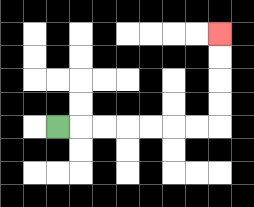{'start': '[2, 5]', 'end': '[9, 1]', 'path_directions': 'R,R,R,R,R,R,R,U,U,U,U', 'path_coordinates': '[[2, 5], [3, 5], [4, 5], [5, 5], [6, 5], [7, 5], [8, 5], [9, 5], [9, 4], [9, 3], [9, 2], [9, 1]]'}